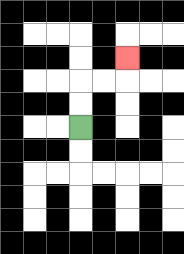{'start': '[3, 5]', 'end': '[5, 2]', 'path_directions': 'U,U,R,R,U', 'path_coordinates': '[[3, 5], [3, 4], [3, 3], [4, 3], [5, 3], [5, 2]]'}